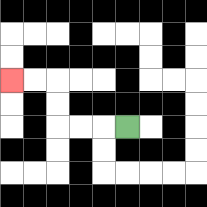{'start': '[5, 5]', 'end': '[0, 3]', 'path_directions': 'L,L,L,U,U,L,L', 'path_coordinates': '[[5, 5], [4, 5], [3, 5], [2, 5], [2, 4], [2, 3], [1, 3], [0, 3]]'}